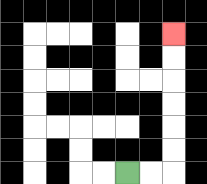{'start': '[5, 7]', 'end': '[7, 1]', 'path_directions': 'R,R,U,U,U,U,U,U', 'path_coordinates': '[[5, 7], [6, 7], [7, 7], [7, 6], [7, 5], [7, 4], [7, 3], [7, 2], [7, 1]]'}